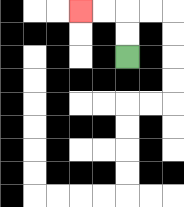{'start': '[5, 2]', 'end': '[3, 0]', 'path_directions': 'U,U,L,L', 'path_coordinates': '[[5, 2], [5, 1], [5, 0], [4, 0], [3, 0]]'}